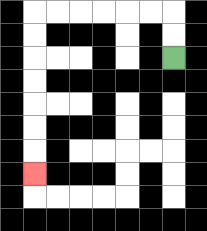{'start': '[7, 2]', 'end': '[1, 7]', 'path_directions': 'U,U,L,L,L,L,L,L,D,D,D,D,D,D,D', 'path_coordinates': '[[7, 2], [7, 1], [7, 0], [6, 0], [5, 0], [4, 0], [3, 0], [2, 0], [1, 0], [1, 1], [1, 2], [1, 3], [1, 4], [1, 5], [1, 6], [1, 7]]'}